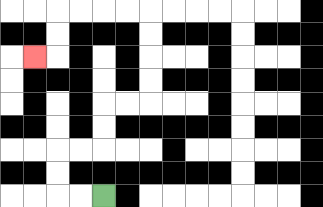{'start': '[4, 8]', 'end': '[1, 2]', 'path_directions': 'L,L,U,U,R,R,U,U,R,R,U,U,U,U,L,L,L,L,D,D,L', 'path_coordinates': '[[4, 8], [3, 8], [2, 8], [2, 7], [2, 6], [3, 6], [4, 6], [4, 5], [4, 4], [5, 4], [6, 4], [6, 3], [6, 2], [6, 1], [6, 0], [5, 0], [4, 0], [3, 0], [2, 0], [2, 1], [2, 2], [1, 2]]'}